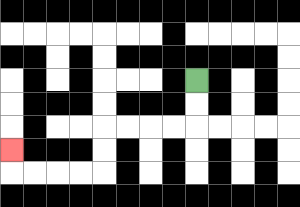{'start': '[8, 3]', 'end': '[0, 6]', 'path_directions': 'D,D,L,L,L,L,D,D,L,L,L,L,U', 'path_coordinates': '[[8, 3], [8, 4], [8, 5], [7, 5], [6, 5], [5, 5], [4, 5], [4, 6], [4, 7], [3, 7], [2, 7], [1, 7], [0, 7], [0, 6]]'}